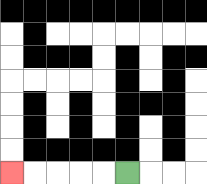{'start': '[5, 7]', 'end': '[0, 7]', 'path_directions': 'L,L,L,L,L', 'path_coordinates': '[[5, 7], [4, 7], [3, 7], [2, 7], [1, 7], [0, 7]]'}